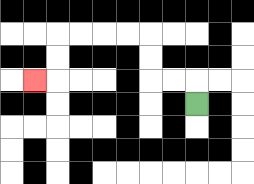{'start': '[8, 4]', 'end': '[1, 3]', 'path_directions': 'U,L,L,U,U,L,L,L,L,D,D,L', 'path_coordinates': '[[8, 4], [8, 3], [7, 3], [6, 3], [6, 2], [6, 1], [5, 1], [4, 1], [3, 1], [2, 1], [2, 2], [2, 3], [1, 3]]'}